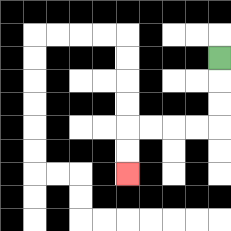{'start': '[9, 2]', 'end': '[5, 7]', 'path_directions': 'D,D,D,L,L,L,L,D,D', 'path_coordinates': '[[9, 2], [9, 3], [9, 4], [9, 5], [8, 5], [7, 5], [6, 5], [5, 5], [5, 6], [5, 7]]'}